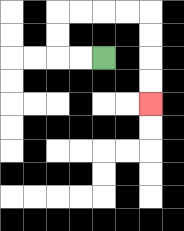{'start': '[4, 2]', 'end': '[6, 4]', 'path_directions': 'L,L,U,U,R,R,R,R,D,D,D,D', 'path_coordinates': '[[4, 2], [3, 2], [2, 2], [2, 1], [2, 0], [3, 0], [4, 0], [5, 0], [6, 0], [6, 1], [6, 2], [6, 3], [6, 4]]'}